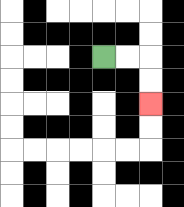{'start': '[4, 2]', 'end': '[6, 4]', 'path_directions': 'R,R,D,D', 'path_coordinates': '[[4, 2], [5, 2], [6, 2], [6, 3], [6, 4]]'}